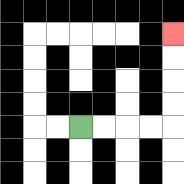{'start': '[3, 5]', 'end': '[7, 1]', 'path_directions': 'R,R,R,R,U,U,U,U', 'path_coordinates': '[[3, 5], [4, 5], [5, 5], [6, 5], [7, 5], [7, 4], [7, 3], [7, 2], [7, 1]]'}